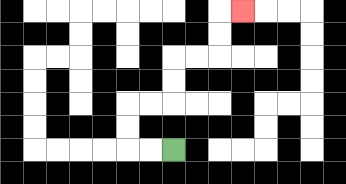{'start': '[7, 6]', 'end': '[10, 0]', 'path_directions': 'L,L,U,U,R,R,U,U,R,R,U,U,R', 'path_coordinates': '[[7, 6], [6, 6], [5, 6], [5, 5], [5, 4], [6, 4], [7, 4], [7, 3], [7, 2], [8, 2], [9, 2], [9, 1], [9, 0], [10, 0]]'}